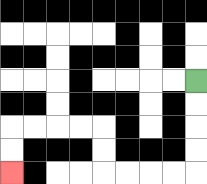{'start': '[8, 3]', 'end': '[0, 7]', 'path_directions': 'D,D,D,D,L,L,L,L,U,U,L,L,L,L,D,D', 'path_coordinates': '[[8, 3], [8, 4], [8, 5], [8, 6], [8, 7], [7, 7], [6, 7], [5, 7], [4, 7], [4, 6], [4, 5], [3, 5], [2, 5], [1, 5], [0, 5], [0, 6], [0, 7]]'}